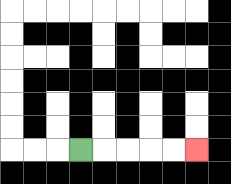{'start': '[3, 6]', 'end': '[8, 6]', 'path_directions': 'R,R,R,R,R', 'path_coordinates': '[[3, 6], [4, 6], [5, 6], [6, 6], [7, 6], [8, 6]]'}